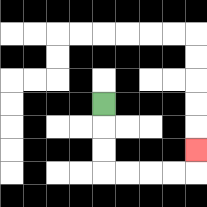{'start': '[4, 4]', 'end': '[8, 6]', 'path_directions': 'D,D,D,R,R,R,R,U', 'path_coordinates': '[[4, 4], [4, 5], [4, 6], [4, 7], [5, 7], [6, 7], [7, 7], [8, 7], [8, 6]]'}